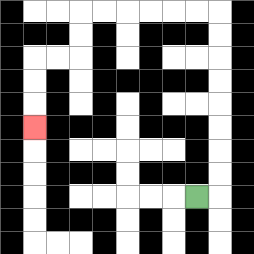{'start': '[8, 8]', 'end': '[1, 5]', 'path_directions': 'R,U,U,U,U,U,U,U,U,L,L,L,L,L,L,D,D,L,L,D,D,D', 'path_coordinates': '[[8, 8], [9, 8], [9, 7], [9, 6], [9, 5], [9, 4], [9, 3], [9, 2], [9, 1], [9, 0], [8, 0], [7, 0], [6, 0], [5, 0], [4, 0], [3, 0], [3, 1], [3, 2], [2, 2], [1, 2], [1, 3], [1, 4], [1, 5]]'}